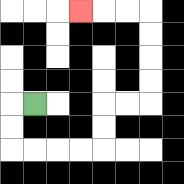{'start': '[1, 4]', 'end': '[3, 0]', 'path_directions': 'L,D,D,R,R,R,R,U,U,R,R,U,U,U,U,L,L,L', 'path_coordinates': '[[1, 4], [0, 4], [0, 5], [0, 6], [1, 6], [2, 6], [3, 6], [4, 6], [4, 5], [4, 4], [5, 4], [6, 4], [6, 3], [6, 2], [6, 1], [6, 0], [5, 0], [4, 0], [3, 0]]'}